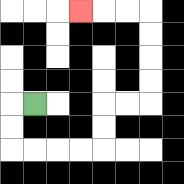{'start': '[1, 4]', 'end': '[3, 0]', 'path_directions': 'L,D,D,R,R,R,R,U,U,R,R,U,U,U,U,L,L,L', 'path_coordinates': '[[1, 4], [0, 4], [0, 5], [0, 6], [1, 6], [2, 6], [3, 6], [4, 6], [4, 5], [4, 4], [5, 4], [6, 4], [6, 3], [6, 2], [6, 1], [6, 0], [5, 0], [4, 0], [3, 0]]'}